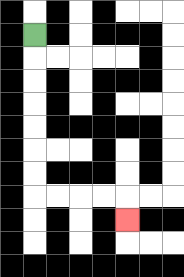{'start': '[1, 1]', 'end': '[5, 9]', 'path_directions': 'D,D,D,D,D,D,D,R,R,R,R,D', 'path_coordinates': '[[1, 1], [1, 2], [1, 3], [1, 4], [1, 5], [1, 6], [1, 7], [1, 8], [2, 8], [3, 8], [4, 8], [5, 8], [5, 9]]'}